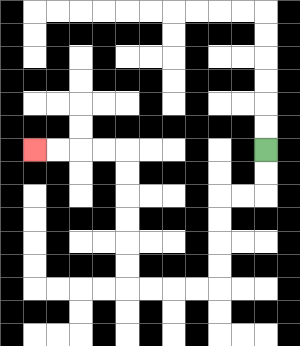{'start': '[11, 6]', 'end': '[1, 6]', 'path_directions': 'D,D,L,L,D,D,D,D,L,L,L,L,U,U,U,U,U,U,L,L,L,L', 'path_coordinates': '[[11, 6], [11, 7], [11, 8], [10, 8], [9, 8], [9, 9], [9, 10], [9, 11], [9, 12], [8, 12], [7, 12], [6, 12], [5, 12], [5, 11], [5, 10], [5, 9], [5, 8], [5, 7], [5, 6], [4, 6], [3, 6], [2, 6], [1, 6]]'}